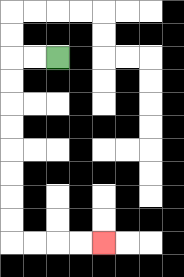{'start': '[2, 2]', 'end': '[4, 10]', 'path_directions': 'L,L,D,D,D,D,D,D,D,D,R,R,R,R', 'path_coordinates': '[[2, 2], [1, 2], [0, 2], [0, 3], [0, 4], [0, 5], [0, 6], [0, 7], [0, 8], [0, 9], [0, 10], [1, 10], [2, 10], [3, 10], [4, 10]]'}